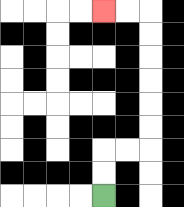{'start': '[4, 8]', 'end': '[4, 0]', 'path_directions': 'U,U,R,R,U,U,U,U,U,U,L,L', 'path_coordinates': '[[4, 8], [4, 7], [4, 6], [5, 6], [6, 6], [6, 5], [6, 4], [6, 3], [6, 2], [6, 1], [6, 0], [5, 0], [4, 0]]'}